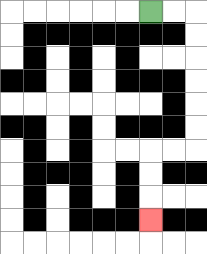{'start': '[6, 0]', 'end': '[6, 9]', 'path_directions': 'R,R,D,D,D,D,D,D,L,L,D,D,D', 'path_coordinates': '[[6, 0], [7, 0], [8, 0], [8, 1], [8, 2], [8, 3], [8, 4], [8, 5], [8, 6], [7, 6], [6, 6], [6, 7], [6, 8], [6, 9]]'}